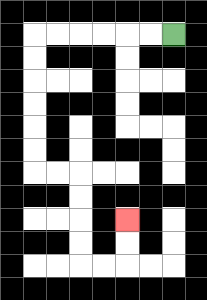{'start': '[7, 1]', 'end': '[5, 9]', 'path_directions': 'L,L,L,L,L,L,D,D,D,D,D,D,R,R,D,D,D,D,R,R,U,U', 'path_coordinates': '[[7, 1], [6, 1], [5, 1], [4, 1], [3, 1], [2, 1], [1, 1], [1, 2], [1, 3], [1, 4], [1, 5], [1, 6], [1, 7], [2, 7], [3, 7], [3, 8], [3, 9], [3, 10], [3, 11], [4, 11], [5, 11], [5, 10], [5, 9]]'}